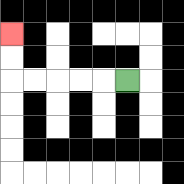{'start': '[5, 3]', 'end': '[0, 1]', 'path_directions': 'L,L,L,L,L,U,U', 'path_coordinates': '[[5, 3], [4, 3], [3, 3], [2, 3], [1, 3], [0, 3], [0, 2], [0, 1]]'}